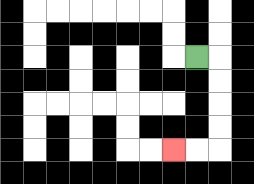{'start': '[8, 2]', 'end': '[7, 6]', 'path_directions': 'R,D,D,D,D,L,L', 'path_coordinates': '[[8, 2], [9, 2], [9, 3], [9, 4], [9, 5], [9, 6], [8, 6], [7, 6]]'}